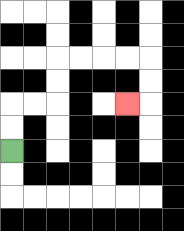{'start': '[0, 6]', 'end': '[5, 4]', 'path_directions': 'U,U,R,R,U,U,R,R,R,R,D,D,L', 'path_coordinates': '[[0, 6], [0, 5], [0, 4], [1, 4], [2, 4], [2, 3], [2, 2], [3, 2], [4, 2], [5, 2], [6, 2], [6, 3], [6, 4], [5, 4]]'}